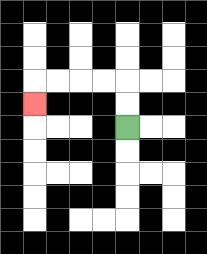{'start': '[5, 5]', 'end': '[1, 4]', 'path_directions': 'U,U,L,L,L,L,D', 'path_coordinates': '[[5, 5], [5, 4], [5, 3], [4, 3], [3, 3], [2, 3], [1, 3], [1, 4]]'}